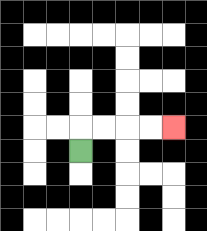{'start': '[3, 6]', 'end': '[7, 5]', 'path_directions': 'U,R,R,R,R', 'path_coordinates': '[[3, 6], [3, 5], [4, 5], [5, 5], [6, 5], [7, 5]]'}